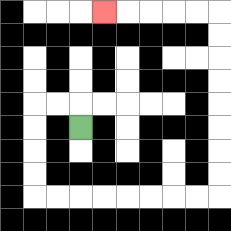{'start': '[3, 5]', 'end': '[4, 0]', 'path_directions': 'U,L,L,D,D,D,D,R,R,R,R,R,R,R,R,U,U,U,U,U,U,U,U,L,L,L,L,L', 'path_coordinates': '[[3, 5], [3, 4], [2, 4], [1, 4], [1, 5], [1, 6], [1, 7], [1, 8], [2, 8], [3, 8], [4, 8], [5, 8], [6, 8], [7, 8], [8, 8], [9, 8], [9, 7], [9, 6], [9, 5], [9, 4], [9, 3], [9, 2], [9, 1], [9, 0], [8, 0], [7, 0], [6, 0], [5, 0], [4, 0]]'}